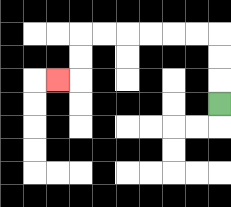{'start': '[9, 4]', 'end': '[2, 3]', 'path_directions': 'U,U,U,L,L,L,L,L,L,D,D,L', 'path_coordinates': '[[9, 4], [9, 3], [9, 2], [9, 1], [8, 1], [7, 1], [6, 1], [5, 1], [4, 1], [3, 1], [3, 2], [3, 3], [2, 3]]'}